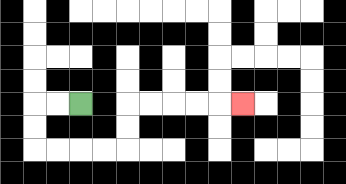{'start': '[3, 4]', 'end': '[10, 4]', 'path_directions': 'L,L,D,D,R,R,R,R,U,U,R,R,R,R,R', 'path_coordinates': '[[3, 4], [2, 4], [1, 4], [1, 5], [1, 6], [2, 6], [3, 6], [4, 6], [5, 6], [5, 5], [5, 4], [6, 4], [7, 4], [8, 4], [9, 4], [10, 4]]'}